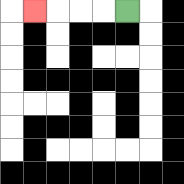{'start': '[5, 0]', 'end': '[1, 0]', 'path_directions': 'L,L,L,L', 'path_coordinates': '[[5, 0], [4, 0], [3, 0], [2, 0], [1, 0]]'}